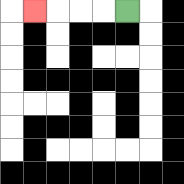{'start': '[5, 0]', 'end': '[1, 0]', 'path_directions': 'L,L,L,L', 'path_coordinates': '[[5, 0], [4, 0], [3, 0], [2, 0], [1, 0]]'}